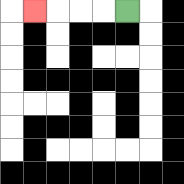{'start': '[5, 0]', 'end': '[1, 0]', 'path_directions': 'L,L,L,L', 'path_coordinates': '[[5, 0], [4, 0], [3, 0], [2, 0], [1, 0]]'}